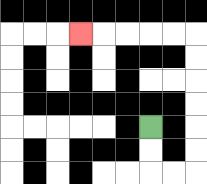{'start': '[6, 5]', 'end': '[3, 1]', 'path_directions': 'D,D,R,R,U,U,U,U,U,U,L,L,L,L,L', 'path_coordinates': '[[6, 5], [6, 6], [6, 7], [7, 7], [8, 7], [8, 6], [8, 5], [8, 4], [8, 3], [8, 2], [8, 1], [7, 1], [6, 1], [5, 1], [4, 1], [3, 1]]'}